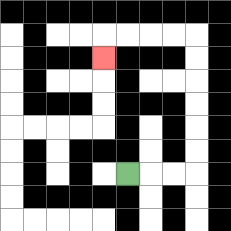{'start': '[5, 7]', 'end': '[4, 2]', 'path_directions': 'R,R,R,U,U,U,U,U,U,L,L,L,L,D', 'path_coordinates': '[[5, 7], [6, 7], [7, 7], [8, 7], [8, 6], [8, 5], [8, 4], [8, 3], [8, 2], [8, 1], [7, 1], [6, 1], [5, 1], [4, 1], [4, 2]]'}